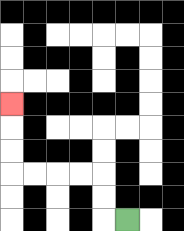{'start': '[5, 9]', 'end': '[0, 4]', 'path_directions': 'L,U,U,L,L,L,L,U,U,U', 'path_coordinates': '[[5, 9], [4, 9], [4, 8], [4, 7], [3, 7], [2, 7], [1, 7], [0, 7], [0, 6], [0, 5], [0, 4]]'}